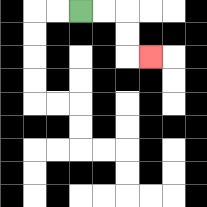{'start': '[3, 0]', 'end': '[6, 2]', 'path_directions': 'R,R,D,D,R', 'path_coordinates': '[[3, 0], [4, 0], [5, 0], [5, 1], [5, 2], [6, 2]]'}